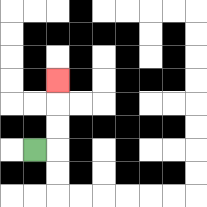{'start': '[1, 6]', 'end': '[2, 3]', 'path_directions': 'R,U,U,U', 'path_coordinates': '[[1, 6], [2, 6], [2, 5], [2, 4], [2, 3]]'}